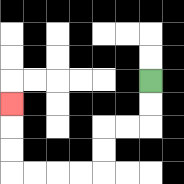{'start': '[6, 3]', 'end': '[0, 4]', 'path_directions': 'D,D,L,L,D,D,L,L,L,L,U,U,U', 'path_coordinates': '[[6, 3], [6, 4], [6, 5], [5, 5], [4, 5], [4, 6], [4, 7], [3, 7], [2, 7], [1, 7], [0, 7], [0, 6], [0, 5], [0, 4]]'}